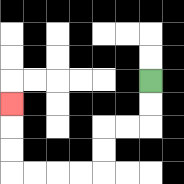{'start': '[6, 3]', 'end': '[0, 4]', 'path_directions': 'D,D,L,L,D,D,L,L,L,L,U,U,U', 'path_coordinates': '[[6, 3], [6, 4], [6, 5], [5, 5], [4, 5], [4, 6], [4, 7], [3, 7], [2, 7], [1, 7], [0, 7], [0, 6], [0, 5], [0, 4]]'}